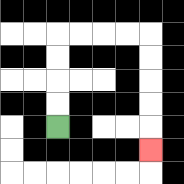{'start': '[2, 5]', 'end': '[6, 6]', 'path_directions': 'U,U,U,U,R,R,R,R,D,D,D,D,D', 'path_coordinates': '[[2, 5], [2, 4], [2, 3], [2, 2], [2, 1], [3, 1], [4, 1], [5, 1], [6, 1], [6, 2], [6, 3], [6, 4], [6, 5], [6, 6]]'}